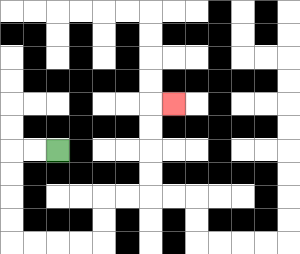{'start': '[2, 6]', 'end': '[7, 4]', 'path_directions': 'L,L,D,D,D,D,R,R,R,R,U,U,R,R,U,U,U,U,R', 'path_coordinates': '[[2, 6], [1, 6], [0, 6], [0, 7], [0, 8], [0, 9], [0, 10], [1, 10], [2, 10], [3, 10], [4, 10], [4, 9], [4, 8], [5, 8], [6, 8], [6, 7], [6, 6], [6, 5], [6, 4], [7, 4]]'}